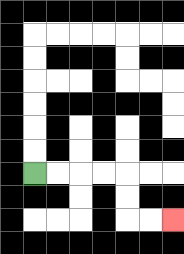{'start': '[1, 7]', 'end': '[7, 9]', 'path_directions': 'R,R,R,R,D,D,R,R', 'path_coordinates': '[[1, 7], [2, 7], [3, 7], [4, 7], [5, 7], [5, 8], [5, 9], [6, 9], [7, 9]]'}